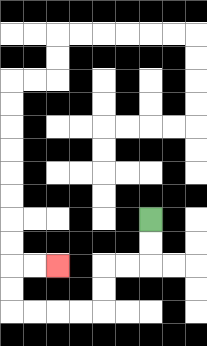{'start': '[6, 9]', 'end': '[2, 11]', 'path_directions': 'D,D,L,L,D,D,L,L,L,L,U,U,R,R', 'path_coordinates': '[[6, 9], [6, 10], [6, 11], [5, 11], [4, 11], [4, 12], [4, 13], [3, 13], [2, 13], [1, 13], [0, 13], [0, 12], [0, 11], [1, 11], [2, 11]]'}